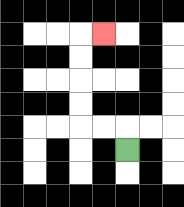{'start': '[5, 6]', 'end': '[4, 1]', 'path_directions': 'U,L,L,U,U,U,U,R', 'path_coordinates': '[[5, 6], [5, 5], [4, 5], [3, 5], [3, 4], [3, 3], [3, 2], [3, 1], [4, 1]]'}